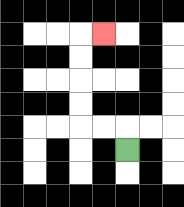{'start': '[5, 6]', 'end': '[4, 1]', 'path_directions': 'U,L,L,U,U,U,U,R', 'path_coordinates': '[[5, 6], [5, 5], [4, 5], [3, 5], [3, 4], [3, 3], [3, 2], [3, 1], [4, 1]]'}